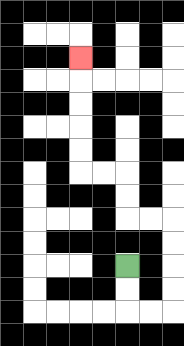{'start': '[5, 11]', 'end': '[3, 2]', 'path_directions': 'D,D,R,R,U,U,U,U,L,L,U,U,L,L,U,U,U,U,U', 'path_coordinates': '[[5, 11], [5, 12], [5, 13], [6, 13], [7, 13], [7, 12], [7, 11], [7, 10], [7, 9], [6, 9], [5, 9], [5, 8], [5, 7], [4, 7], [3, 7], [3, 6], [3, 5], [3, 4], [3, 3], [3, 2]]'}